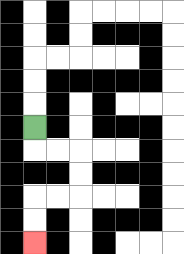{'start': '[1, 5]', 'end': '[1, 10]', 'path_directions': 'D,R,R,D,D,L,L,D,D', 'path_coordinates': '[[1, 5], [1, 6], [2, 6], [3, 6], [3, 7], [3, 8], [2, 8], [1, 8], [1, 9], [1, 10]]'}